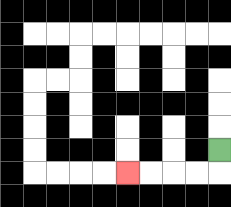{'start': '[9, 6]', 'end': '[5, 7]', 'path_directions': 'D,L,L,L,L', 'path_coordinates': '[[9, 6], [9, 7], [8, 7], [7, 7], [6, 7], [5, 7]]'}